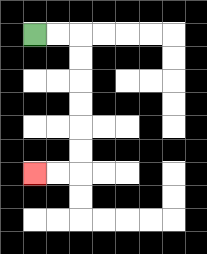{'start': '[1, 1]', 'end': '[1, 7]', 'path_directions': 'R,R,D,D,D,D,D,D,L,L', 'path_coordinates': '[[1, 1], [2, 1], [3, 1], [3, 2], [3, 3], [3, 4], [3, 5], [3, 6], [3, 7], [2, 7], [1, 7]]'}